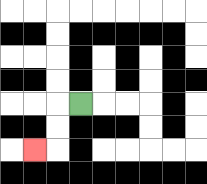{'start': '[3, 4]', 'end': '[1, 6]', 'path_directions': 'L,D,D,L', 'path_coordinates': '[[3, 4], [2, 4], [2, 5], [2, 6], [1, 6]]'}